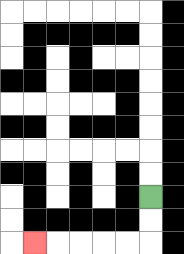{'start': '[6, 8]', 'end': '[1, 10]', 'path_directions': 'D,D,L,L,L,L,L', 'path_coordinates': '[[6, 8], [6, 9], [6, 10], [5, 10], [4, 10], [3, 10], [2, 10], [1, 10]]'}